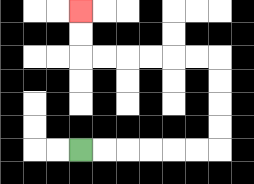{'start': '[3, 6]', 'end': '[3, 0]', 'path_directions': 'R,R,R,R,R,R,U,U,U,U,L,L,L,L,L,L,U,U', 'path_coordinates': '[[3, 6], [4, 6], [5, 6], [6, 6], [7, 6], [8, 6], [9, 6], [9, 5], [9, 4], [9, 3], [9, 2], [8, 2], [7, 2], [6, 2], [5, 2], [4, 2], [3, 2], [3, 1], [3, 0]]'}